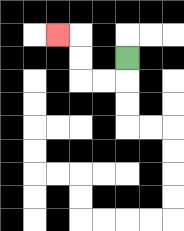{'start': '[5, 2]', 'end': '[2, 1]', 'path_directions': 'D,L,L,U,U,L', 'path_coordinates': '[[5, 2], [5, 3], [4, 3], [3, 3], [3, 2], [3, 1], [2, 1]]'}